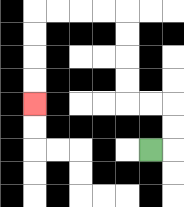{'start': '[6, 6]', 'end': '[1, 4]', 'path_directions': 'R,U,U,L,L,U,U,U,U,L,L,L,L,D,D,D,D', 'path_coordinates': '[[6, 6], [7, 6], [7, 5], [7, 4], [6, 4], [5, 4], [5, 3], [5, 2], [5, 1], [5, 0], [4, 0], [3, 0], [2, 0], [1, 0], [1, 1], [1, 2], [1, 3], [1, 4]]'}